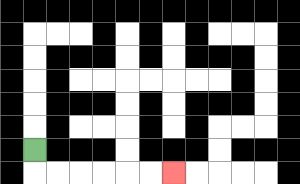{'start': '[1, 6]', 'end': '[7, 7]', 'path_directions': 'D,R,R,R,R,R,R', 'path_coordinates': '[[1, 6], [1, 7], [2, 7], [3, 7], [4, 7], [5, 7], [6, 7], [7, 7]]'}